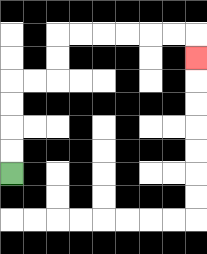{'start': '[0, 7]', 'end': '[8, 2]', 'path_directions': 'U,U,U,U,R,R,U,U,R,R,R,R,R,R,D', 'path_coordinates': '[[0, 7], [0, 6], [0, 5], [0, 4], [0, 3], [1, 3], [2, 3], [2, 2], [2, 1], [3, 1], [4, 1], [5, 1], [6, 1], [7, 1], [8, 1], [8, 2]]'}